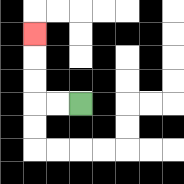{'start': '[3, 4]', 'end': '[1, 1]', 'path_directions': 'L,L,U,U,U', 'path_coordinates': '[[3, 4], [2, 4], [1, 4], [1, 3], [1, 2], [1, 1]]'}